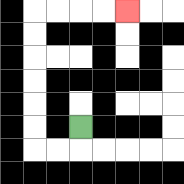{'start': '[3, 5]', 'end': '[5, 0]', 'path_directions': 'D,L,L,U,U,U,U,U,U,R,R,R,R', 'path_coordinates': '[[3, 5], [3, 6], [2, 6], [1, 6], [1, 5], [1, 4], [1, 3], [1, 2], [1, 1], [1, 0], [2, 0], [3, 0], [4, 0], [5, 0]]'}